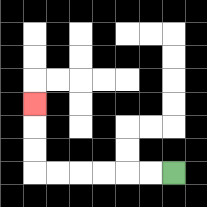{'start': '[7, 7]', 'end': '[1, 4]', 'path_directions': 'L,L,L,L,L,L,U,U,U', 'path_coordinates': '[[7, 7], [6, 7], [5, 7], [4, 7], [3, 7], [2, 7], [1, 7], [1, 6], [1, 5], [1, 4]]'}